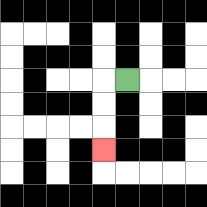{'start': '[5, 3]', 'end': '[4, 6]', 'path_directions': 'L,D,D,D', 'path_coordinates': '[[5, 3], [4, 3], [4, 4], [4, 5], [4, 6]]'}